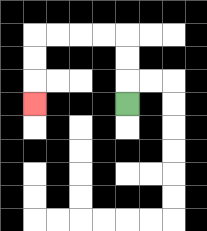{'start': '[5, 4]', 'end': '[1, 4]', 'path_directions': 'U,U,U,L,L,L,L,D,D,D', 'path_coordinates': '[[5, 4], [5, 3], [5, 2], [5, 1], [4, 1], [3, 1], [2, 1], [1, 1], [1, 2], [1, 3], [1, 4]]'}